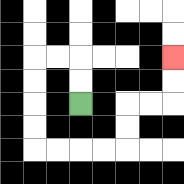{'start': '[3, 4]', 'end': '[7, 2]', 'path_directions': 'U,U,L,L,D,D,D,D,R,R,R,R,U,U,R,R,U,U', 'path_coordinates': '[[3, 4], [3, 3], [3, 2], [2, 2], [1, 2], [1, 3], [1, 4], [1, 5], [1, 6], [2, 6], [3, 6], [4, 6], [5, 6], [5, 5], [5, 4], [6, 4], [7, 4], [7, 3], [7, 2]]'}